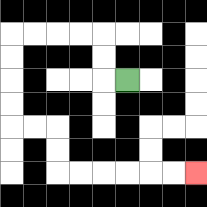{'start': '[5, 3]', 'end': '[8, 7]', 'path_directions': 'L,U,U,L,L,L,L,D,D,D,D,R,R,D,D,R,R,R,R,R,R', 'path_coordinates': '[[5, 3], [4, 3], [4, 2], [4, 1], [3, 1], [2, 1], [1, 1], [0, 1], [0, 2], [0, 3], [0, 4], [0, 5], [1, 5], [2, 5], [2, 6], [2, 7], [3, 7], [4, 7], [5, 7], [6, 7], [7, 7], [8, 7]]'}